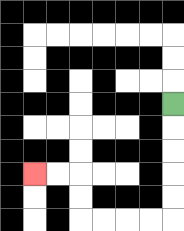{'start': '[7, 4]', 'end': '[1, 7]', 'path_directions': 'D,D,D,D,D,L,L,L,L,U,U,L,L', 'path_coordinates': '[[7, 4], [7, 5], [7, 6], [7, 7], [7, 8], [7, 9], [6, 9], [5, 9], [4, 9], [3, 9], [3, 8], [3, 7], [2, 7], [1, 7]]'}